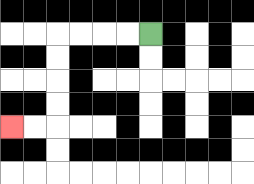{'start': '[6, 1]', 'end': '[0, 5]', 'path_directions': 'L,L,L,L,D,D,D,D,L,L', 'path_coordinates': '[[6, 1], [5, 1], [4, 1], [3, 1], [2, 1], [2, 2], [2, 3], [2, 4], [2, 5], [1, 5], [0, 5]]'}